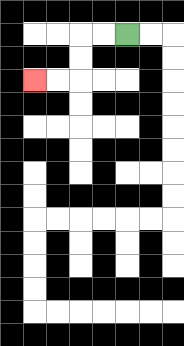{'start': '[5, 1]', 'end': '[1, 3]', 'path_directions': 'L,L,D,D,L,L', 'path_coordinates': '[[5, 1], [4, 1], [3, 1], [3, 2], [3, 3], [2, 3], [1, 3]]'}